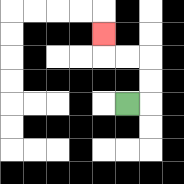{'start': '[5, 4]', 'end': '[4, 1]', 'path_directions': 'R,U,U,L,L,U', 'path_coordinates': '[[5, 4], [6, 4], [6, 3], [6, 2], [5, 2], [4, 2], [4, 1]]'}